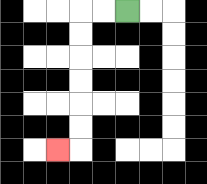{'start': '[5, 0]', 'end': '[2, 6]', 'path_directions': 'L,L,D,D,D,D,D,D,L', 'path_coordinates': '[[5, 0], [4, 0], [3, 0], [3, 1], [3, 2], [3, 3], [3, 4], [3, 5], [3, 6], [2, 6]]'}